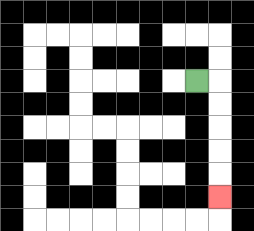{'start': '[8, 3]', 'end': '[9, 8]', 'path_directions': 'R,D,D,D,D,D', 'path_coordinates': '[[8, 3], [9, 3], [9, 4], [9, 5], [9, 6], [9, 7], [9, 8]]'}